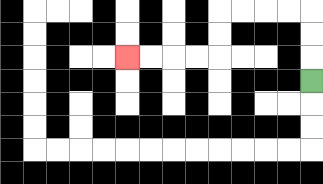{'start': '[13, 3]', 'end': '[5, 2]', 'path_directions': 'U,U,U,L,L,L,L,D,D,L,L,L,L', 'path_coordinates': '[[13, 3], [13, 2], [13, 1], [13, 0], [12, 0], [11, 0], [10, 0], [9, 0], [9, 1], [9, 2], [8, 2], [7, 2], [6, 2], [5, 2]]'}